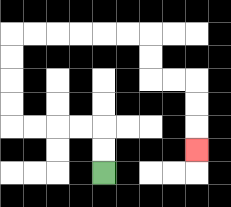{'start': '[4, 7]', 'end': '[8, 6]', 'path_directions': 'U,U,L,L,L,L,U,U,U,U,R,R,R,R,R,R,D,D,R,R,D,D,D', 'path_coordinates': '[[4, 7], [4, 6], [4, 5], [3, 5], [2, 5], [1, 5], [0, 5], [0, 4], [0, 3], [0, 2], [0, 1], [1, 1], [2, 1], [3, 1], [4, 1], [5, 1], [6, 1], [6, 2], [6, 3], [7, 3], [8, 3], [8, 4], [8, 5], [8, 6]]'}